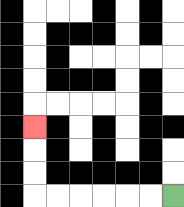{'start': '[7, 8]', 'end': '[1, 5]', 'path_directions': 'L,L,L,L,L,L,U,U,U', 'path_coordinates': '[[7, 8], [6, 8], [5, 8], [4, 8], [3, 8], [2, 8], [1, 8], [1, 7], [1, 6], [1, 5]]'}